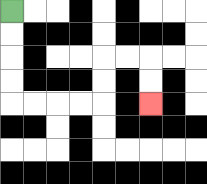{'start': '[0, 0]', 'end': '[6, 4]', 'path_directions': 'D,D,D,D,R,R,R,R,U,U,R,R,D,D', 'path_coordinates': '[[0, 0], [0, 1], [0, 2], [0, 3], [0, 4], [1, 4], [2, 4], [3, 4], [4, 4], [4, 3], [4, 2], [5, 2], [6, 2], [6, 3], [6, 4]]'}